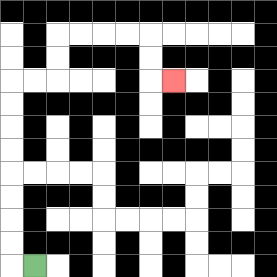{'start': '[1, 11]', 'end': '[7, 3]', 'path_directions': 'L,U,U,U,U,U,U,U,U,R,R,U,U,R,R,R,R,D,D,R', 'path_coordinates': '[[1, 11], [0, 11], [0, 10], [0, 9], [0, 8], [0, 7], [0, 6], [0, 5], [0, 4], [0, 3], [1, 3], [2, 3], [2, 2], [2, 1], [3, 1], [4, 1], [5, 1], [6, 1], [6, 2], [6, 3], [7, 3]]'}